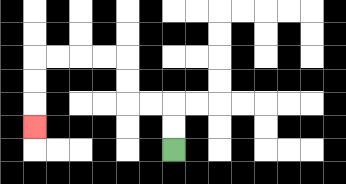{'start': '[7, 6]', 'end': '[1, 5]', 'path_directions': 'U,U,L,L,U,U,L,L,L,L,D,D,D', 'path_coordinates': '[[7, 6], [7, 5], [7, 4], [6, 4], [5, 4], [5, 3], [5, 2], [4, 2], [3, 2], [2, 2], [1, 2], [1, 3], [1, 4], [1, 5]]'}